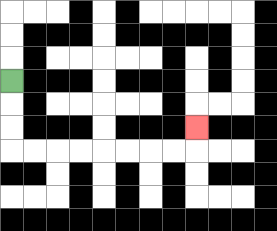{'start': '[0, 3]', 'end': '[8, 5]', 'path_directions': 'D,D,D,R,R,R,R,R,R,R,R,U', 'path_coordinates': '[[0, 3], [0, 4], [0, 5], [0, 6], [1, 6], [2, 6], [3, 6], [4, 6], [5, 6], [6, 6], [7, 6], [8, 6], [8, 5]]'}